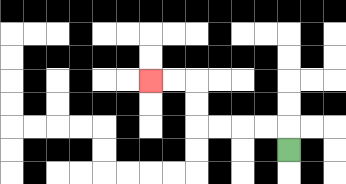{'start': '[12, 6]', 'end': '[6, 3]', 'path_directions': 'U,L,L,L,L,U,U,L,L', 'path_coordinates': '[[12, 6], [12, 5], [11, 5], [10, 5], [9, 5], [8, 5], [8, 4], [8, 3], [7, 3], [6, 3]]'}